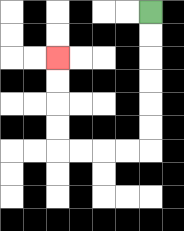{'start': '[6, 0]', 'end': '[2, 2]', 'path_directions': 'D,D,D,D,D,D,L,L,L,L,U,U,U,U', 'path_coordinates': '[[6, 0], [6, 1], [6, 2], [6, 3], [6, 4], [6, 5], [6, 6], [5, 6], [4, 6], [3, 6], [2, 6], [2, 5], [2, 4], [2, 3], [2, 2]]'}